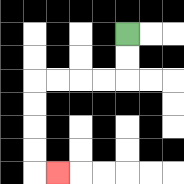{'start': '[5, 1]', 'end': '[2, 7]', 'path_directions': 'D,D,L,L,L,L,D,D,D,D,R', 'path_coordinates': '[[5, 1], [5, 2], [5, 3], [4, 3], [3, 3], [2, 3], [1, 3], [1, 4], [1, 5], [1, 6], [1, 7], [2, 7]]'}